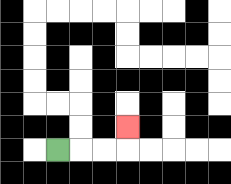{'start': '[2, 6]', 'end': '[5, 5]', 'path_directions': 'R,R,R,U', 'path_coordinates': '[[2, 6], [3, 6], [4, 6], [5, 6], [5, 5]]'}